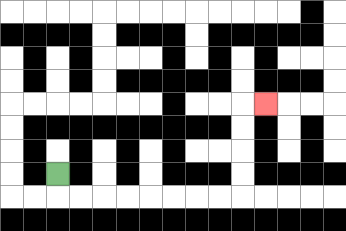{'start': '[2, 7]', 'end': '[11, 4]', 'path_directions': 'D,R,R,R,R,R,R,R,R,U,U,U,U,R', 'path_coordinates': '[[2, 7], [2, 8], [3, 8], [4, 8], [5, 8], [6, 8], [7, 8], [8, 8], [9, 8], [10, 8], [10, 7], [10, 6], [10, 5], [10, 4], [11, 4]]'}